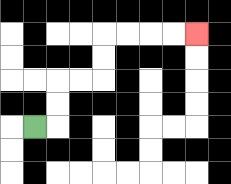{'start': '[1, 5]', 'end': '[8, 1]', 'path_directions': 'R,U,U,R,R,U,U,R,R,R,R', 'path_coordinates': '[[1, 5], [2, 5], [2, 4], [2, 3], [3, 3], [4, 3], [4, 2], [4, 1], [5, 1], [6, 1], [7, 1], [8, 1]]'}